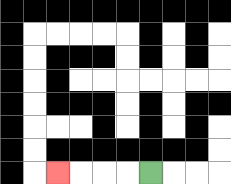{'start': '[6, 7]', 'end': '[2, 7]', 'path_directions': 'L,L,L,L', 'path_coordinates': '[[6, 7], [5, 7], [4, 7], [3, 7], [2, 7]]'}